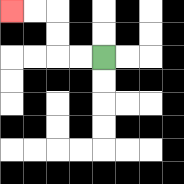{'start': '[4, 2]', 'end': '[0, 0]', 'path_directions': 'L,L,U,U,L,L', 'path_coordinates': '[[4, 2], [3, 2], [2, 2], [2, 1], [2, 0], [1, 0], [0, 0]]'}